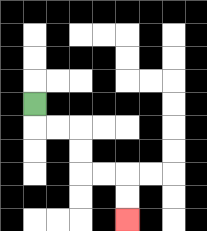{'start': '[1, 4]', 'end': '[5, 9]', 'path_directions': 'D,R,R,D,D,R,R,D,D', 'path_coordinates': '[[1, 4], [1, 5], [2, 5], [3, 5], [3, 6], [3, 7], [4, 7], [5, 7], [5, 8], [5, 9]]'}